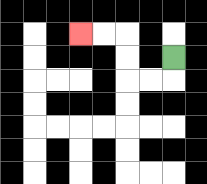{'start': '[7, 2]', 'end': '[3, 1]', 'path_directions': 'D,L,L,U,U,L,L', 'path_coordinates': '[[7, 2], [7, 3], [6, 3], [5, 3], [5, 2], [5, 1], [4, 1], [3, 1]]'}